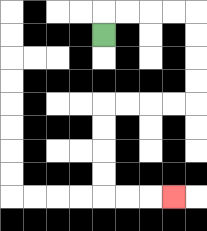{'start': '[4, 1]', 'end': '[7, 8]', 'path_directions': 'U,R,R,R,R,D,D,D,D,L,L,L,L,D,D,D,D,R,R,R', 'path_coordinates': '[[4, 1], [4, 0], [5, 0], [6, 0], [7, 0], [8, 0], [8, 1], [8, 2], [8, 3], [8, 4], [7, 4], [6, 4], [5, 4], [4, 4], [4, 5], [4, 6], [4, 7], [4, 8], [5, 8], [6, 8], [7, 8]]'}